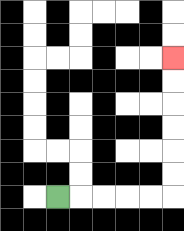{'start': '[2, 8]', 'end': '[7, 2]', 'path_directions': 'R,R,R,R,R,U,U,U,U,U,U', 'path_coordinates': '[[2, 8], [3, 8], [4, 8], [5, 8], [6, 8], [7, 8], [7, 7], [7, 6], [7, 5], [7, 4], [7, 3], [7, 2]]'}